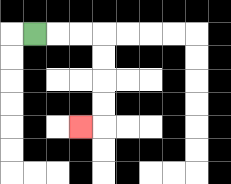{'start': '[1, 1]', 'end': '[3, 5]', 'path_directions': 'R,R,R,D,D,D,D,L', 'path_coordinates': '[[1, 1], [2, 1], [3, 1], [4, 1], [4, 2], [4, 3], [4, 4], [4, 5], [3, 5]]'}